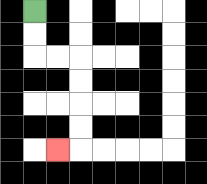{'start': '[1, 0]', 'end': '[2, 6]', 'path_directions': 'D,D,R,R,D,D,D,D,L', 'path_coordinates': '[[1, 0], [1, 1], [1, 2], [2, 2], [3, 2], [3, 3], [3, 4], [3, 5], [3, 6], [2, 6]]'}